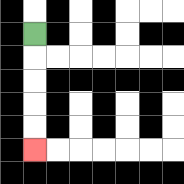{'start': '[1, 1]', 'end': '[1, 6]', 'path_directions': 'D,D,D,D,D', 'path_coordinates': '[[1, 1], [1, 2], [1, 3], [1, 4], [1, 5], [1, 6]]'}